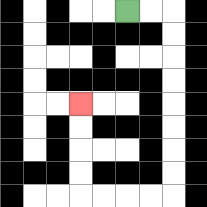{'start': '[5, 0]', 'end': '[3, 4]', 'path_directions': 'R,R,D,D,D,D,D,D,D,D,L,L,L,L,U,U,U,U', 'path_coordinates': '[[5, 0], [6, 0], [7, 0], [7, 1], [7, 2], [7, 3], [7, 4], [7, 5], [7, 6], [7, 7], [7, 8], [6, 8], [5, 8], [4, 8], [3, 8], [3, 7], [3, 6], [3, 5], [3, 4]]'}